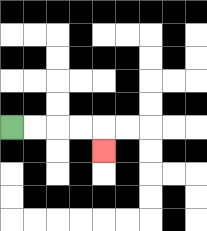{'start': '[0, 5]', 'end': '[4, 6]', 'path_directions': 'R,R,R,R,D', 'path_coordinates': '[[0, 5], [1, 5], [2, 5], [3, 5], [4, 5], [4, 6]]'}